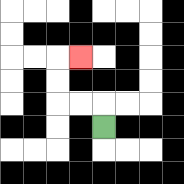{'start': '[4, 5]', 'end': '[3, 2]', 'path_directions': 'U,L,L,U,U,R', 'path_coordinates': '[[4, 5], [4, 4], [3, 4], [2, 4], [2, 3], [2, 2], [3, 2]]'}